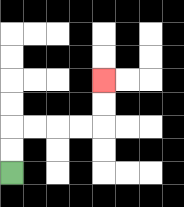{'start': '[0, 7]', 'end': '[4, 3]', 'path_directions': 'U,U,R,R,R,R,U,U', 'path_coordinates': '[[0, 7], [0, 6], [0, 5], [1, 5], [2, 5], [3, 5], [4, 5], [4, 4], [4, 3]]'}